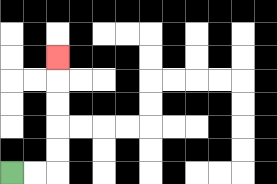{'start': '[0, 7]', 'end': '[2, 2]', 'path_directions': 'R,R,U,U,U,U,U', 'path_coordinates': '[[0, 7], [1, 7], [2, 7], [2, 6], [2, 5], [2, 4], [2, 3], [2, 2]]'}